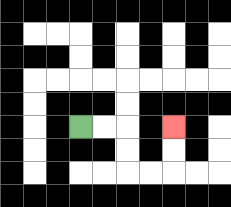{'start': '[3, 5]', 'end': '[7, 5]', 'path_directions': 'R,R,D,D,R,R,U,U', 'path_coordinates': '[[3, 5], [4, 5], [5, 5], [5, 6], [5, 7], [6, 7], [7, 7], [7, 6], [7, 5]]'}